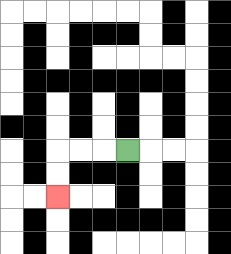{'start': '[5, 6]', 'end': '[2, 8]', 'path_directions': 'L,L,L,D,D', 'path_coordinates': '[[5, 6], [4, 6], [3, 6], [2, 6], [2, 7], [2, 8]]'}